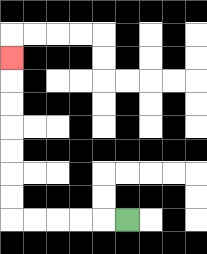{'start': '[5, 9]', 'end': '[0, 2]', 'path_directions': 'L,L,L,L,L,U,U,U,U,U,U,U', 'path_coordinates': '[[5, 9], [4, 9], [3, 9], [2, 9], [1, 9], [0, 9], [0, 8], [0, 7], [0, 6], [0, 5], [0, 4], [0, 3], [0, 2]]'}